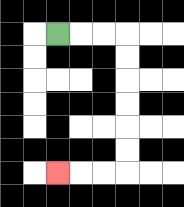{'start': '[2, 1]', 'end': '[2, 7]', 'path_directions': 'R,R,R,D,D,D,D,D,D,L,L,L', 'path_coordinates': '[[2, 1], [3, 1], [4, 1], [5, 1], [5, 2], [5, 3], [5, 4], [5, 5], [5, 6], [5, 7], [4, 7], [3, 7], [2, 7]]'}